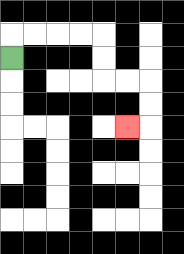{'start': '[0, 2]', 'end': '[5, 5]', 'path_directions': 'U,R,R,R,R,D,D,R,R,D,D,L', 'path_coordinates': '[[0, 2], [0, 1], [1, 1], [2, 1], [3, 1], [4, 1], [4, 2], [4, 3], [5, 3], [6, 3], [6, 4], [6, 5], [5, 5]]'}